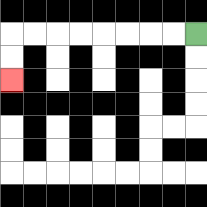{'start': '[8, 1]', 'end': '[0, 3]', 'path_directions': 'L,L,L,L,L,L,L,L,D,D', 'path_coordinates': '[[8, 1], [7, 1], [6, 1], [5, 1], [4, 1], [3, 1], [2, 1], [1, 1], [0, 1], [0, 2], [0, 3]]'}